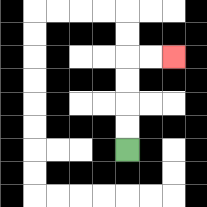{'start': '[5, 6]', 'end': '[7, 2]', 'path_directions': 'U,U,U,U,R,R', 'path_coordinates': '[[5, 6], [5, 5], [5, 4], [5, 3], [5, 2], [6, 2], [7, 2]]'}